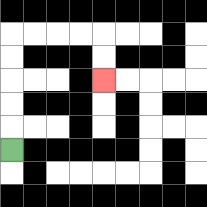{'start': '[0, 6]', 'end': '[4, 3]', 'path_directions': 'U,U,U,U,U,R,R,R,R,D,D', 'path_coordinates': '[[0, 6], [0, 5], [0, 4], [0, 3], [0, 2], [0, 1], [1, 1], [2, 1], [3, 1], [4, 1], [4, 2], [4, 3]]'}